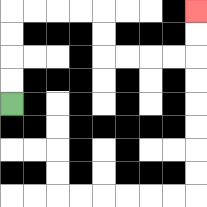{'start': '[0, 4]', 'end': '[8, 0]', 'path_directions': 'U,U,U,U,R,R,R,R,D,D,R,R,R,R,U,U', 'path_coordinates': '[[0, 4], [0, 3], [0, 2], [0, 1], [0, 0], [1, 0], [2, 0], [3, 0], [4, 0], [4, 1], [4, 2], [5, 2], [6, 2], [7, 2], [8, 2], [8, 1], [8, 0]]'}